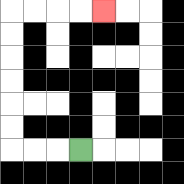{'start': '[3, 6]', 'end': '[4, 0]', 'path_directions': 'L,L,L,U,U,U,U,U,U,R,R,R,R', 'path_coordinates': '[[3, 6], [2, 6], [1, 6], [0, 6], [0, 5], [0, 4], [0, 3], [0, 2], [0, 1], [0, 0], [1, 0], [2, 0], [3, 0], [4, 0]]'}